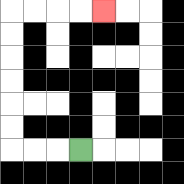{'start': '[3, 6]', 'end': '[4, 0]', 'path_directions': 'L,L,L,U,U,U,U,U,U,R,R,R,R', 'path_coordinates': '[[3, 6], [2, 6], [1, 6], [0, 6], [0, 5], [0, 4], [0, 3], [0, 2], [0, 1], [0, 0], [1, 0], [2, 0], [3, 0], [4, 0]]'}